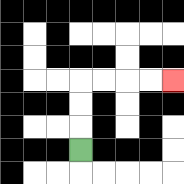{'start': '[3, 6]', 'end': '[7, 3]', 'path_directions': 'U,U,U,R,R,R,R', 'path_coordinates': '[[3, 6], [3, 5], [3, 4], [3, 3], [4, 3], [5, 3], [6, 3], [7, 3]]'}